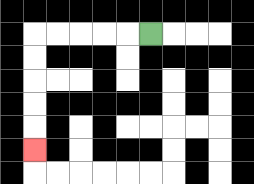{'start': '[6, 1]', 'end': '[1, 6]', 'path_directions': 'L,L,L,L,L,D,D,D,D,D', 'path_coordinates': '[[6, 1], [5, 1], [4, 1], [3, 1], [2, 1], [1, 1], [1, 2], [1, 3], [1, 4], [1, 5], [1, 6]]'}